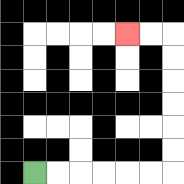{'start': '[1, 7]', 'end': '[5, 1]', 'path_directions': 'R,R,R,R,R,R,U,U,U,U,U,U,L,L', 'path_coordinates': '[[1, 7], [2, 7], [3, 7], [4, 7], [5, 7], [6, 7], [7, 7], [7, 6], [7, 5], [7, 4], [7, 3], [7, 2], [7, 1], [6, 1], [5, 1]]'}